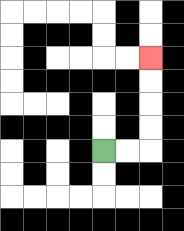{'start': '[4, 6]', 'end': '[6, 2]', 'path_directions': 'R,R,U,U,U,U', 'path_coordinates': '[[4, 6], [5, 6], [6, 6], [6, 5], [6, 4], [6, 3], [6, 2]]'}